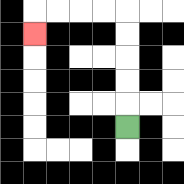{'start': '[5, 5]', 'end': '[1, 1]', 'path_directions': 'U,U,U,U,U,L,L,L,L,D', 'path_coordinates': '[[5, 5], [5, 4], [5, 3], [5, 2], [5, 1], [5, 0], [4, 0], [3, 0], [2, 0], [1, 0], [1, 1]]'}